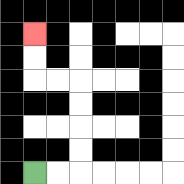{'start': '[1, 7]', 'end': '[1, 1]', 'path_directions': 'R,R,U,U,U,U,L,L,U,U', 'path_coordinates': '[[1, 7], [2, 7], [3, 7], [3, 6], [3, 5], [3, 4], [3, 3], [2, 3], [1, 3], [1, 2], [1, 1]]'}